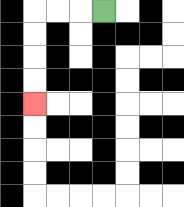{'start': '[4, 0]', 'end': '[1, 4]', 'path_directions': 'L,L,L,D,D,D,D', 'path_coordinates': '[[4, 0], [3, 0], [2, 0], [1, 0], [1, 1], [1, 2], [1, 3], [1, 4]]'}